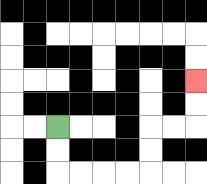{'start': '[2, 5]', 'end': '[8, 3]', 'path_directions': 'D,D,R,R,R,R,U,U,R,R,U,U', 'path_coordinates': '[[2, 5], [2, 6], [2, 7], [3, 7], [4, 7], [5, 7], [6, 7], [6, 6], [6, 5], [7, 5], [8, 5], [8, 4], [8, 3]]'}